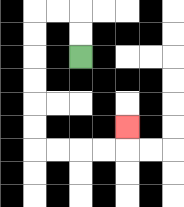{'start': '[3, 2]', 'end': '[5, 5]', 'path_directions': 'U,U,L,L,D,D,D,D,D,D,R,R,R,R,U', 'path_coordinates': '[[3, 2], [3, 1], [3, 0], [2, 0], [1, 0], [1, 1], [1, 2], [1, 3], [1, 4], [1, 5], [1, 6], [2, 6], [3, 6], [4, 6], [5, 6], [5, 5]]'}